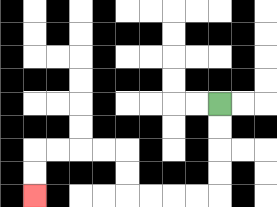{'start': '[9, 4]', 'end': '[1, 8]', 'path_directions': 'D,D,D,D,L,L,L,L,U,U,L,L,L,L,D,D', 'path_coordinates': '[[9, 4], [9, 5], [9, 6], [9, 7], [9, 8], [8, 8], [7, 8], [6, 8], [5, 8], [5, 7], [5, 6], [4, 6], [3, 6], [2, 6], [1, 6], [1, 7], [1, 8]]'}